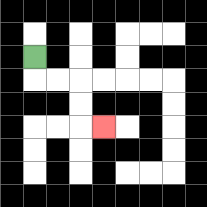{'start': '[1, 2]', 'end': '[4, 5]', 'path_directions': 'D,R,R,D,D,R', 'path_coordinates': '[[1, 2], [1, 3], [2, 3], [3, 3], [3, 4], [3, 5], [4, 5]]'}